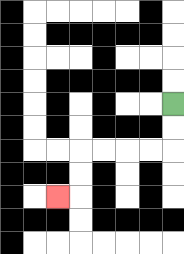{'start': '[7, 4]', 'end': '[2, 8]', 'path_directions': 'D,D,L,L,L,L,D,D,L', 'path_coordinates': '[[7, 4], [7, 5], [7, 6], [6, 6], [5, 6], [4, 6], [3, 6], [3, 7], [3, 8], [2, 8]]'}